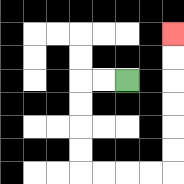{'start': '[5, 3]', 'end': '[7, 1]', 'path_directions': 'L,L,D,D,D,D,R,R,R,R,U,U,U,U,U,U', 'path_coordinates': '[[5, 3], [4, 3], [3, 3], [3, 4], [3, 5], [3, 6], [3, 7], [4, 7], [5, 7], [6, 7], [7, 7], [7, 6], [7, 5], [7, 4], [7, 3], [7, 2], [7, 1]]'}